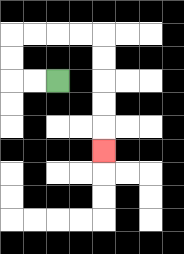{'start': '[2, 3]', 'end': '[4, 6]', 'path_directions': 'L,L,U,U,R,R,R,R,D,D,D,D,D', 'path_coordinates': '[[2, 3], [1, 3], [0, 3], [0, 2], [0, 1], [1, 1], [2, 1], [3, 1], [4, 1], [4, 2], [4, 3], [4, 4], [4, 5], [4, 6]]'}